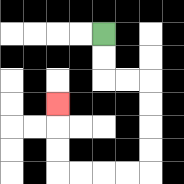{'start': '[4, 1]', 'end': '[2, 4]', 'path_directions': 'D,D,R,R,D,D,D,D,L,L,L,L,U,U,U', 'path_coordinates': '[[4, 1], [4, 2], [4, 3], [5, 3], [6, 3], [6, 4], [6, 5], [6, 6], [6, 7], [5, 7], [4, 7], [3, 7], [2, 7], [2, 6], [2, 5], [2, 4]]'}